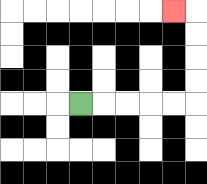{'start': '[3, 4]', 'end': '[7, 0]', 'path_directions': 'R,R,R,R,R,U,U,U,U,L', 'path_coordinates': '[[3, 4], [4, 4], [5, 4], [6, 4], [7, 4], [8, 4], [8, 3], [8, 2], [8, 1], [8, 0], [7, 0]]'}